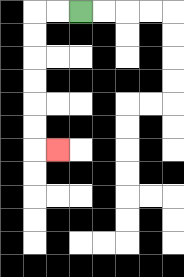{'start': '[3, 0]', 'end': '[2, 6]', 'path_directions': 'L,L,D,D,D,D,D,D,R', 'path_coordinates': '[[3, 0], [2, 0], [1, 0], [1, 1], [1, 2], [1, 3], [1, 4], [1, 5], [1, 6], [2, 6]]'}